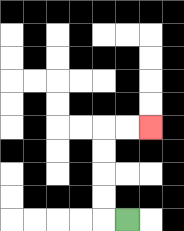{'start': '[5, 9]', 'end': '[6, 5]', 'path_directions': 'L,U,U,U,U,R,R', 'path_coordinates': '[[5, 9], [4, 9], [4, 8], [4, 7], [4, 6], [4, 5], [5, 5], [6, 5]]'}